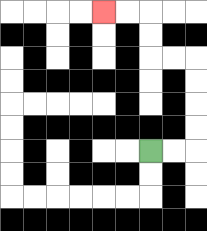{'start': '[6, 6]', 'end': '[4, 0]', 'path_directions': 'R,R,U,U,U,U,L,L,U,U,L,L', 'path_coordinates': '[[6, 6], [7, 6], [8, 6], [8, 5], [8, 4], [8, 3], [8, 2], [7, 2], [6, 2], [6, 1], [6, 0], [5, 0], [4, 0]]'}